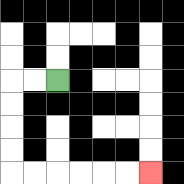{'start': '[2, 3]', 'end': '[6, 7]', 'path_directions': 'L,L,D,D,D,D,R,R,R,R,R,R', 'path_coordinates': '[[2, 3], [1, 3], [0, 3], [0, 4], [0, 5], [0, 6], [0, 7], [1, 7], [2, 7], [3, 7], [4, 7], [5, 7], [6, 7]]'}